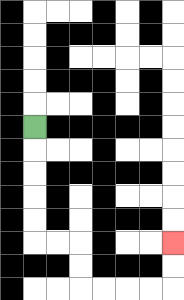{'start': '[1, 5]', 'end': '[7, 10]', 'path_directions': 'D,D,D,D,D,R,R,D,D,R,R,R,R,U,U', 'path_coordinates': '[[1, 5], [1, 6], [1, 7], [1, 8], [1, 9], [1, 10], [2, 10], [3, 10], [3, 11], [3, 12], [4, 12], [5, 12], [6, 12], [7, 12], [7, 11], [7, 10]]'}